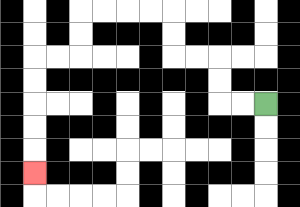{'start': '[11, 4]', 'end': '[1, 7]', 'path_directions': 'L,L,U,U,L,L,U,U,L,L,L,L,D,D,L,L,D,D,D,D,D', 'path_coordinates': '[[11, 4], [10, 4], [9, 4], [9, 3], [9, 2], [8, 2], [7, 2], [7, 1], [7, 0], [6, 0], [5, 0], [4, 0], [3, 0], [3, 1], [3, 2], [2, 2], [1, 2], [1, 3], [1, 4], [1, 5], [1, 6], [1, 7]]'}